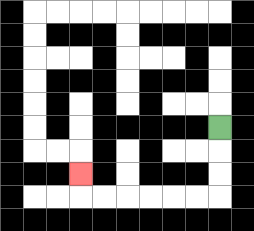{'start': '[9, 5]', 'end': '[3, 7]', 'path_directions': 'D,D,D,L,L,L,L,L,L,U', 'path_coordinates': '[[9, 5], [9, 6], [9, 7], [9, 8], [8, 8], [7, 8], [6, 8], [5, 8], [4, 8], [3, 8], [3, 7]]'}